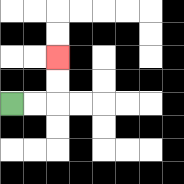{'start': '[0, 4]', 'end': '[2, 2]', 'path_directions': 'R,R,U,U', 'path_coordinates': '[[0, 4], [1, 4], [2, 4], [2, 3], [2, 2]]'}